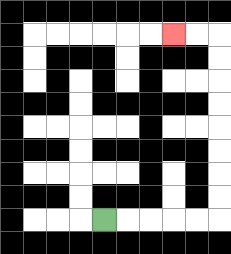{'start': '[4, 9]', 'end': '[7, 1]', 'path_directions': 'R,R,R,R,R,U,U,U,U,U,U,U,U,L,L', 'path_coordinates': '[[4, 9], [5, 9], [6, 9], [7, 9], [8, 9], [9, 9], [9, 8], [9, 7], [9, 6], [9, 5], [9, 4], [9, 3], [9, 2], [9, 1], [8, 1], [7, 1]]'}